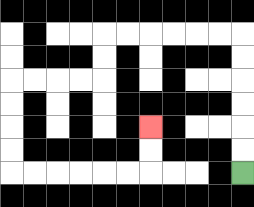{'start': '[10, 7]', 'end': '[6, 5]', 'path_directions': 'U,U,U,U,U,U,L,L,L,L,L,L,D,D,L,L,L,L,D,D,D,D,R,R,R,R,R,R,U,U', 'path_coordinates': '[[10, 7], [10, 6], [10, 5], [10, 4], [10, 3], [10, 2], [10, 1], [9, 1], [8, 1], [7, 1], [6, 1], [5, 1], [4, 1], [4, 2], [4, 3], [3, 3], [2, 3], [1, 3], [0, 3], [0, 4], [0, 5], [0, 6], [0, 7], [1, 7], [2, 7], [3, 7], [4, 7], [5, 7], [6, 7], [6, 6], [6, 5]]'}